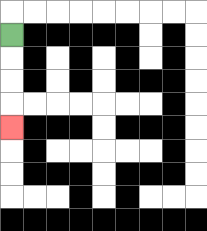{'start': '[0, 1]', 'end': '[0, 5]', 'path_directions': 'D,D,D,D', 'path_coordinates': '[[0, 1], [0, 2], [0, 3], [0, 4], [0, 5]]'}